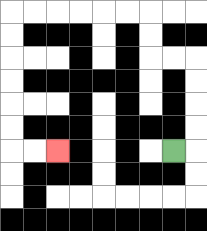{'start': '[7, 6]', 'end': '[2, 6]', 'path_directions': 'R,U,U,U,U,L,L,U,U,L,L,L,L,L,L,D,D,D,D,D,D,R,R', 'path_coordinates': '[[7, 6], [8, 6], [8, 5], [8, 4], [8, 3], [8, 2], [7, 2], [6, 2], [6, 1], [6, 0], [5, 0], [4, 0], [3, 0], [2, 0], [1, 0], [0, 0], [0, 1], [0, 2], [0, 3], [0, 4], [0, 5], [0, 6], [1, 6], [2, 6]]'}